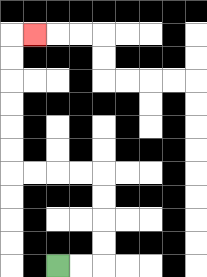{'start': '[2, 11]', 'end': '[1, 1]', 'path_directions': 'R,R,U,U,U,U,L,L,L,L,U,U,U,U,U,U,R', 'path_coordinates': '[[2, 11], [3, 11], [4, 11], [4, 10], [4, 9], [4, 8], [4, 7], [3, 7], [2, 7], [1, 7], [0, 7], [0, 6], [0, 5], [0, 4], [0, 3], [0, 2], [0, 1], [1, 1]]'}